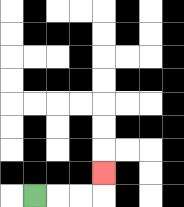{'start': '[1, 8]', 'end': '[4, 7]', 'path_directions': 'R,R,R,U', 'path_coordinates': '[[1, 8], [2, 8], [3, 8], [4, 8], [4, 7]]'}